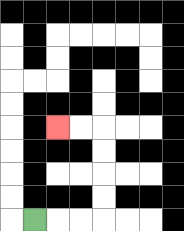{'start': '[1, 9]', 'end': '[2, 5]', 'path_directions': 'R,R,R,U,U,U,U,L,L', 'path_coordinates': '[[1, 9], [2, 9], [3, 9], [4, 9], [4, 8], [4, 7], [4, 6], [4, 5], [3, 5], [2, 5]]'}